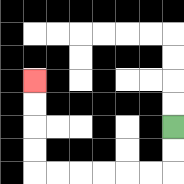{'start': '[7, 5]', 'end': '[1, 3]', 'path_directions': 'D,D,L,L,L,L,L,L,U,U,U,U', 'path_coordinates': '[[7, 5], [7, 6], [7, 7], [6, 7], [5, 7], [4, 7], [3, 7], [2, 7], [1, 7], [1, 6], [1, 5], [1, 4], [1, 3]]'}